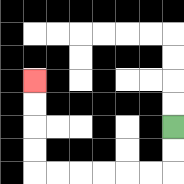{'start': '[7, 5]', 'end': '[1, 3]', 'path_directions': 'D,D,L,L,L,L,L,L,U,U,U,U', 'path_coordinates': '[[7, 5], [7, 6], [7, 7], [6, 7], [5, 7], [4, 7], [3, 7], [2, 7], [1, 7], [1, 6], [1, 5], [1, 4], [1, 3]]'}